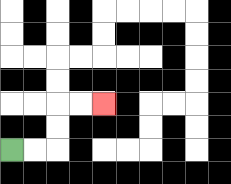{'start': '[0, 6]', 'end': '[4, 4]', 'path_directions': 'R,R,U,U,R,R', 'path_coordinates': '[[0, 6], [1, 6], [2, 6], [2, 5], [2, 4], [3, 4], [4, 4]]'}